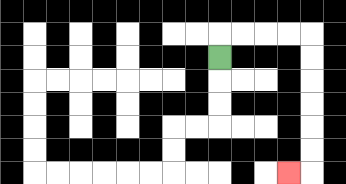{'start': '[9, 2]', 'end': '[12, 7]', 'path_directions': 'U,R,R,R,R,D,D,D,D,D,D,L', 'path_coordinates': '[[9, 2], [9, 1], [10, 1], [11, 1], [12, 1], [13, 1], [13, 2], [13, 3], [13, 4], [13, 5], [13, 6], [13, 7], [12, 7]]'}